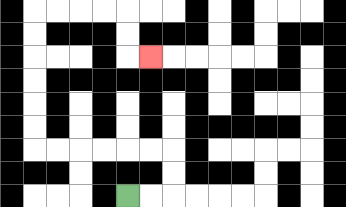{'start': '[5, 8]', 'end': '[6, 2]', 'path_directions': 'R,R,U,U,L,L,L,L,L,L,U,U,U,U,U,U,R,R,R,R,D,D,R', 'path_coordinates': '[[5, 8], [6, 8], [7, 8], [7, 7], [7, 6], [6, 6], [5, 6], [4, 6], [3, 6], [2, 6], [1, 6], [1, 5], [1, 4], [1, 3], [1, 2], [1, 1], [1, 0], [2, 0], [3, 0], [4, 0], [5, 0], [5, 1], [5, 2], [6, 2]]'}